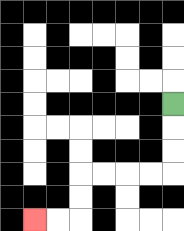{'start': '[7, 4]', 'end': '[1, 9]', 'path_directions': 'D,D,D,L,L,L,L,D,D,L,L', 'path_coordinates': '[[7, 4], [7, 5], [7, 6], [7, 7], [6, 7], [5, 7], [4, 7], [3, 7], [3, 8], [3, 9], [2, 9], [1, 9]]'}